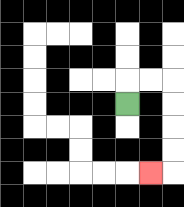{'start': '[5, 4]', 'end': '[6, 7]', 'path_directions': 'U,R,R,D,D,D,D,L', 'path_coordinates': '[[5, 4], [5, 3], [6, 3], [7, 3], [7, 4], [7, 5], [7, 6], [7, 7], [6, 7]]'}